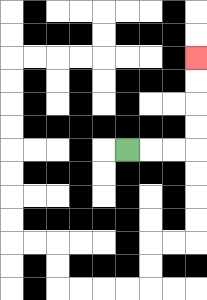{'start': '[5, 6]', 'end': '[8, 2]', 'path_directions': 'R,R,R,U,U,U,U', 'path_coordinates': '[[5, 6], [6, 6], [7, 6], [8, 6], [8, 5], [8, 4], [8, 3], [8, 2]]'}